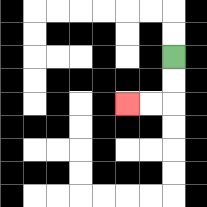{'start': '[7, 2]', 'end': '[5, 4]', 'path_directions': 'D,D,L,L', 'path_coordinates': '[[7, 2], [7, 3], [7, 4], [6, 4], [5, 4]]'}